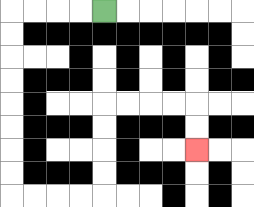{'start': '[4, 0]', 'end': '[8, 6]', 'path_directions': 'L,L,L,L,D,D,D,D,D,D,D,D,R,R,R,R,U,U,U,U,R,R,R,R,D,D', 'path_coordinates': '[[4, 0], [3, 0], [2, 0], [1, 0], [0, 0], [0, 1], [0, 2], [0, 3], [0, 4], [0, 5], [0, 6], [0, 7], [0, 8], [1, 8], [2, 8], [3, 8], [4, 8], [4, 7], [4, 6], [4, 5], [4, 4], [5, 4], [6, 4], [7, 4], [8, 4], [8, 5], [8, 6]]'}